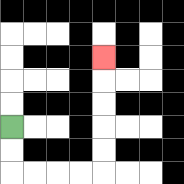{'start': '[0, 5]', 'end': '[4, 2]', 'path_directions': 'D,D,R,R,R,R,U,U,U,U,U', 'path_coordinates': '[[0, 5], [0, 6], [0, 7], [1, 7], [2, 7], [3, 7], [4, 7], [4, 6], [4, 5], [4, 4], [4, 3], [4, 2]]'}